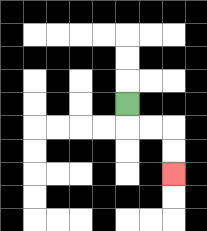{'start': '[5, 4]', 'end': '[7, 7]', 'path_directions': 'D,R,R,D,D', 'path_coordinates': '[[5, 4], [5, 5], [6, 5], [7, 5], [7, 6], [7, 7]]'}